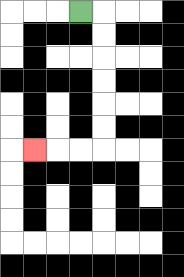{'start': '[3, 0]', 'end': '[1, 6]', 'path_directions': 'R,D,D,D,D,D,D,L,L,L', 'path_coordinates': '[[3, 0], [4, 0], [4, 1], [4, 2], [4, 3], [4, 4], [4, 5], [4, 6], [3, 6], [2, 6], [1, 6]]'}